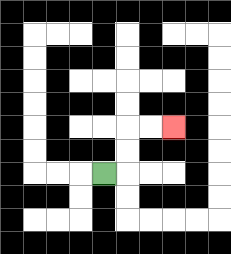{'start': '[4, 7]', 'end': '[7, 5]', 'path_directions': 'R,U,U,R,R', 'path_coordinates': '[[4, 7], [5, 7], [5, 6], [5, 5], [6, 5], [7, 5]]'}